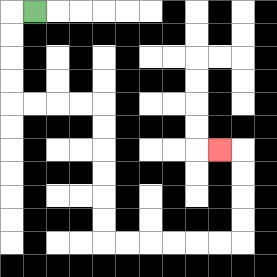{'start': '[1, 0]', 'end': '[9, 6]', 'path_directions': 'L,D,D,D,D,R,R,R,R,D,D,D,D,D,D,R,R,R,R,R,R,U,U,U,U,L', 'path_coordinates': '[[1, 0], [0, 0], [0, 1], [0, 2], [0, 3], [0, 4], [1, 4], [2, 4], [3, 4], [4, 4], [4, 5], [4, 6], [4, 7], [4, 8], [4, 9], [4, 10], [5, 10], [6, 10], [7, 10], [8, 10], [9, 10], [10, 10], [10, 9], [10, 8], [10, 7], [10, 6], [9, 6]]'}